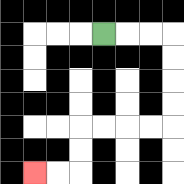{'start': '[4, 1]', 'end': '[1, 7]', 'path_directions': 'R,R,R,D,D,D,D,L,L,L,L,D,D,L,L', 'path_coordinates': '[[4, 1], [5, 1], [6, 1], [7, 1], [7, 2], [7, 3], [7, 4], [7, 5], [6, 5], [5, 5], [4, 5], [3, 5], [3, 6], [3, 7], [2, 7], [1, 7]]'}